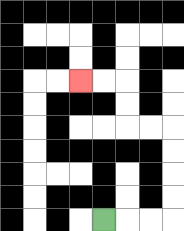{'start': '[4, 9]', 'end': '[3, 3]', 'path_directions': 'R,R,R,U,U,U,U,L,L,U,U,L,L', 'path_coordinates': '[[4, 9], [5, 9], [6, 9], [7, 9], [7, 8], [7, 7], [7, 6], [7, 5], [6, 5], [5, 5], [5, 4], [5, 3], [4, 3], [3, 3]]'}